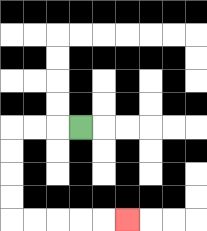{'start': '[3, 5]', 'end': '[5, 9]', 'path_directions': 'L,L,L,D,D,D,D,R,R,R,R,R', 'path_coordinates': '[[3, 5], [2, 5], [1, 5], [0, 5], [0, 6], [0, 7], [0, 8], [0, 9], [1, 9], [2, 9], [3, 9], [4, 9], [5, 9]]'}